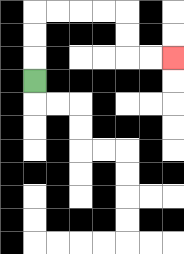{'start': '[1, 3]', 'end': '[7, 2]', 'path_directions': 'U,U,U,R,R,R,R,D,D,R,R', 'path_coordinates': '[[1, 3], [1, 2], [1, 1], [1, 0], [2, 0], [3, 0], [4, 0], [5, 0], [5, 1], [5, 2], [6, 2], [7, 2]]'}